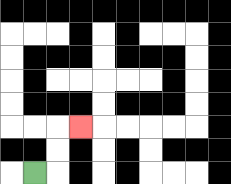{'start': '[1, 7]', 'end': '[3, 5]', 'path_directions': 'R,U,U,R', 'path_coordinates': '[[1, 7], [2, 7], [2, 6], [2, 5], [3, 5]]'}